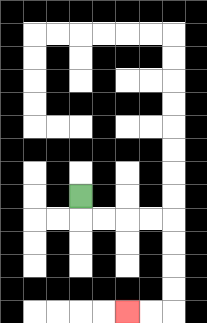{'start': '[3, 8]', 'end': '[5, 13]', 'path_directions': 'D,R,R,R,R,D,D,D,D,L,L', 'path_coordinates': '[[3, 8], [3, 9], [4, 9], [5, 9], [6, 9], [7, 9], [7, 10], [7, 11], [7, 12], [7, 13], [6, 13], [5, 13]]'}